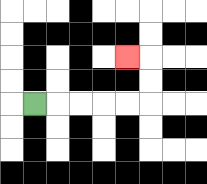{'start': '[1, 4]', 'end': '[5, 2]', 'path_directions': 'R,R,R,R,R,U,U,L', 'path_coordinates': '[[1, 4], [2, 4], [3, 4], [4, 4], [5, 4], [6, 4], [6, 3], [6, 2], [5, 2]]'}